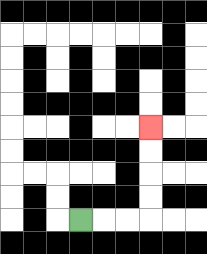{'start': '[3, 9]', 'end': '[6, 5]', 'path_directions': 'R,R,R,U,U,U,U', 'path_coordinates': '[[3, 9], [4, 9], [5, 9], [6, 9], [6, 8], [6, 7], [6, 6], [6, 5]]'}